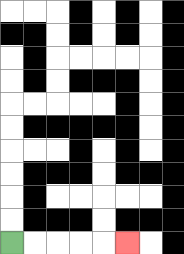{'start': '[0, 10]', 'end': '[5, 10]', 'path_directions': 'R,R,R,R,R', 'path_coordinates': '[[0, 10], [1, 10], [2, 10], [3, 10], [4, 10], [5, 10]]'}